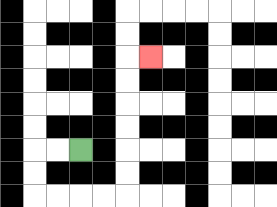{'start': '[3, 6]', 'end': '[6, 2]', 'path_directions': 'L,L,D,D,R,R,R,R,U,U,U,U,U,U,R', 'path_coordinates': '[[3, 6], [2, 6], [1, 6], [1, 7], [1, 8], [2, 8], [3, 8], [4, 8], [5, 8], [5, 7], [5, 6], [5, 5], [5, 4], [5, 3], [5, 2], [6, 2]]'}